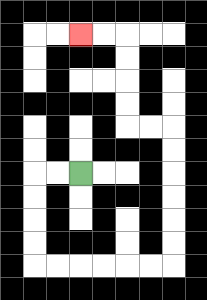{'start': '[3, 7]', 'end': '[3, 1]', 'path_directions': 'L,L,D,D,D,D,R,R,R,R,R,R,U,U,U,U,U,U,L,L,U,U,U,U,L,L', 'path_coordinates': '[[3, 7], [2, 7], [1, 7], [1, 8], [1, 9], [1, 10], [1, 11], [2, 11], [3, 11], [4, 11], [5, 11], [6, 11], [7, 11], [7, 10], [7, 9], [7, 8], [7, 7], [7, 6], [7, 5], [6, 5], [5, 5], [5, 4], [5, 3], [5, 2], [5, 1], [4, 1], [3, 1]]'}